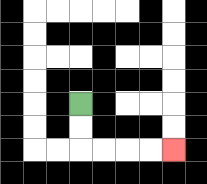{'start': '[3, 4]', 'end': '[7, 6]', 'path_directions': 'D,D,R,R,R,R', 'path_coordinates': '[[3, 4], [3, 5], [3, 6], [4, 6], [5, 6], [6, 6], [7, 6]]'}